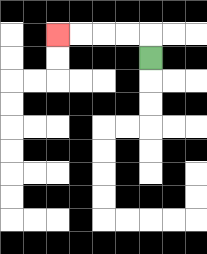{'start': '[6, 2]', 'end': '[2, 1]', 'path_directions': 'U,L,L,L,L', 'path_coordinates': '[[6, 2], [6, 1], [5, 1], [4, 1], [3, 1], [2, 1]]'}